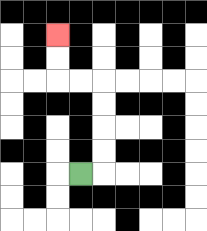{'start': '[3, 7]', 'end': '[2, 1]', 'path_directions': 'R,U,U,U,U,L,L,U,U', 'path_coordinates': '[[3, 7], [4, 7], [4, 6], [4, 5], [4, 4], [4, 3], [3, 3], [2, 3], [2, 2], [2, 1]]'}